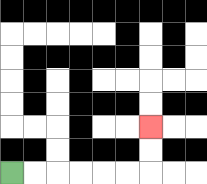{'start': '[0, 7]', 'end': '[6, 5]', 'path_directions': 'R,R,R,R,R,R,U,U', 'path_coordinates': '[[0, 7], [1, 7], [2, 7], [3, 7], [4, 7], [5, 7], [6, 7], [6, 6], [6, 5]]'}